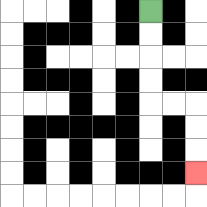{'start': '[6, 0]', 'end': '[8, 7]', 'path_directions': 'D,D,D,D,R,R,D,D,D', 'path_coordinates': '[[6, 0], [6, 1], [6, 2], [6, 3], [6, 4], [7, 4], [8, 4], [8, 5], [8, 6], [8, 7]]'}